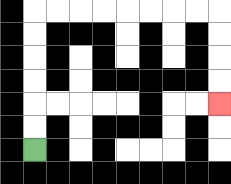{'start': '[1, 6]', 'end': '[9, 4]', 'path_directions': 'U,U,U,U,U,U,R,R,R,R,R,R,R,R,D,D,D,D', 'path_coordinates': '[[1, 6], [1, 5], [1, 4], [1, 3], [1, 2], [1, 1], [1, 0], [2, 0], [3, 0], [4, 0], [5, 0], [6, 0], [7, 0], [8, 0], [9, 0], [9, 1], [9, 2], [9, 3], [9, 4]]'}